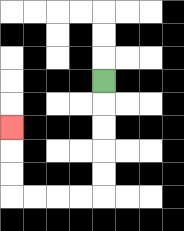{'start': '[4, 3]', 'end': '[0, 5]', 'path_directions': 'D,D,D,D,D,L,L,L,L,U,U,U', 'path_coordinates': '[[4, 3], [4, 4], [4, 5], [4, 6], [4, 7], [4, 8], [3, 8], [2, 8], [1, 8], [0, 8], [0, 7], [0, 6], [0, 5]]'}